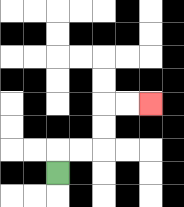{'start': '[2, 7]', 'end': '[6, 4]', 'path_directions': 'U,R,R,U,U,R,R', 'path_coordinates': '[[2, 7], [2, 6], [3, 6], [4, 6], [4, 5], [4, 4], [5, 4], [6, 4]]'}